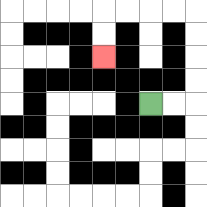{'start': '[6, 4]', 'end': '[4, 2]', 'path_directions': 'R,R,U,U,U,U,L,L,L,L,D,D', 'path_coordinates': '[[6, 4], [7, 4], [8, 4], [8, 3], [8, 2], [8, 1], [8, 0], [7, 0], [6, 0], [5, 0], [4, 0], [4, 1], [4, 2]]'}